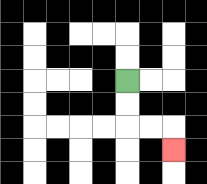{'start': '[5, 3]', 'end': '[7, 6]', 'path_directions': 'D,D,R,R,D', 'path_coordinates': '[[5, 3], [5, 4], [5, 5], [6, 5], [7, 5], [7, 6]]'}